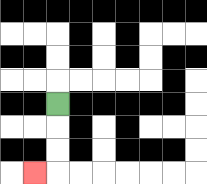{'start': '[2, 4]', 'end': '[1, 7]', 'path_directions': 'D,D,D,L', 'path_coordinates': '[[2, 4], [2, 5], [2, 6], [2, 7], [1, 7]]'}